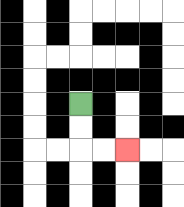{'start': '[3, 4]', 'end': '[5, 6]', 'path_directions': 'D,D,R,R', 'path_coordinates': '[[3, 4], [3, 5], [3, 6], [4, 6], [5, 6]]'}